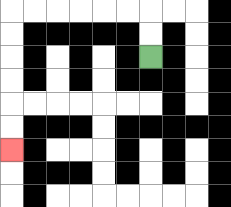{'start': '[6, 2]', 'end': '[0, 6]', 'path_directions': 'U,U,L,L,L,L,L,L,D,D,D,D,D,D', 'path_coordinates': '[[6, 2], [6, 1], [6, 0], [5, 0], [4, 0], [3, 0], [2, 0], [1, 0], [0, 0], [0, 1], [0, 2], [0, 3], [0, 4], [0, 5], [0, 6]]'}